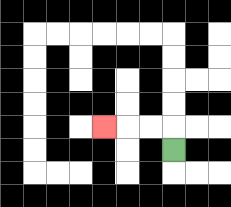{'start': '[7, 6]', 'end': '[4, 5]', 'path_directions': 'U,L,L,L', 'path_coordinates': '[[7, 6], [7, 5], [6, 5], [5, 5], [4, 5]]'}